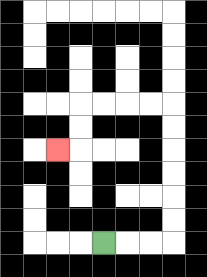{'start': '[4, 10]', 'end': '[2, 6]', 'path_directions': 'R,R,R,U,U,U,U,U,U,L,L,L,L,D,D,L', 'path_coordinates': '[[4, 10], [5, 10], [6, 10], [7, 10], [7, 9], [7, 8], [7, 7], [7, 6], [7, 5], [7, 4], [6, 4], [5, 4], [4, 4], [3, 4], [3, 5], [3, 6], [2, 6]]'}